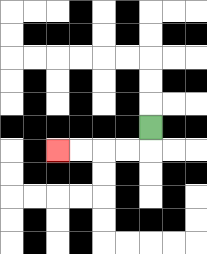{'start': '[6, 5]', 'end': '[2, 6]', 'path_directions': 'D,L,L,L,L', 'path_coordinates': '[[6, 5], [6, 6], [5, 6], [4, 6], [3, 6], [2, 6]]'}